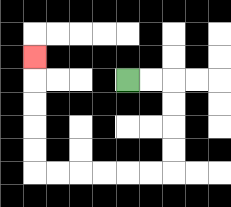{'start': '[5, 3]', 'end': '[1, 2]', 'path_directions': 'R,R,D,D,D,D,L,L,L,L,L,L,U,U,U,U,U', 'path_coordinates': '[[5, 3], [6, 3], [7, 3], [7, 4], [7, 5], [7, 6], [7, 7], [6, 7], [5, 7], [4, 7], [3, 7], [2, 7], [1, 7], [1, 6], [1, 5], [1, 4], [1, 3], [1, 2]]'}